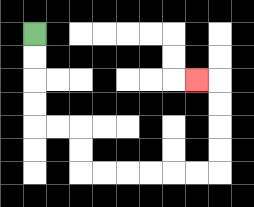{'start': '[1, 1]', 'end': '[8, 3]', 'path_directions': 'D,D,D,D,R,R,D,D,R,R,R,R,R,R,U,U,U,U,L', 'path_coordinates': '[[1, 1], [1, 2], [1, 3], [1, 4], [1, 5], [2, 5], [3, 5], [3, 6], [3, 7], [4, 7], [5, 7], [6, 7], [7, 7], [8, 7], [9, 7], [9, 6], [9, 5], [9, 4], [9, 3], [8, 3]]'}